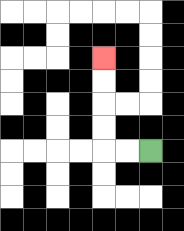{'start': '[6, 6]', 'end': '[4, 2]', 'path_directions': 'L,L,U,U,U,U', 'path_coordinates': '[[6, 6], [5, 6], [4, 6], [4, 5], [4, 4], [4, 3], [4, 2]]'}